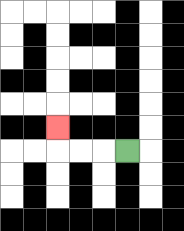{'start': '[5, 6]', 'end': '[2, 5]', 'path_directions': 'L,L,L,U', 'path_coordinates': '[[5, 6], [4, 6], [3, 6], [2, 6], [2, 5]]'}